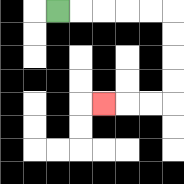{'start': '[2, 0]', 'end': '[4, 4]', 'path_directions': 'R,R,R,R,R,D,D,D,D,L,L,L', 'path_coordinates': '[[2, 0], [3, 0], [4, 0], [5, 0], [6, 0], [7, 0], [7, 1], [7, 2], [7, 3], [7, 4], [6, 4], [5, 4], [4, 4]]'}